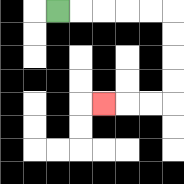{'start': '[2, 0]', 'end': '[4, 4]', 'path_directions': 'R,R,R,R,R,D,D,D,D,L,L,L', 'path_coordinates': '[[2, 0], [3, 0], [4, 0], [5, 0], [6, 0], [7, 0], [7, 1], [7, 2], [7, 3], [7, 4], [6, 4], [5, 4], [4, 4]]'}